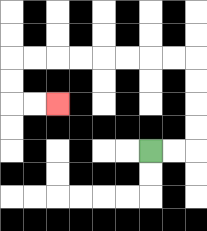{'start': '[6, 6]', 'end': '[2, 4]', 'path_directions': 'R,R,U,U,U,U,L,L,L,L,L,L,L,L,D,D,R,R', 'path_coordinates': '[[6, 6], [7, 6], [8, 6], [8, 5], [8, 4], [8, 3], [8, 2], [7, 2], [6, 2], [5, 2], [4, 2], [3, 2], [2, 2], [1, 2], [0, 2], [0, 3], [0, 4], [1, 4], [2, 4]]'}